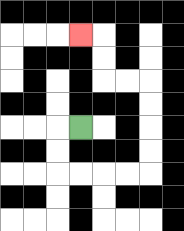{'start': '[3, 5]', 'end': '[3, 1]', 'path_directions': 'L,D,D,R,R,R,R,U,U,U,U,L,L,U,U,L', 'path_coordinates': '[[3, 5], [2, 5], [2, 6], [2, 7], [3, 7], [4, 7], [5, 7], [6, 7], [6, 6], [6, 5], [6, 4], [6, 3], [5, 3], [4, 3], [4, 2], [4, 1], [3, 1]]'}